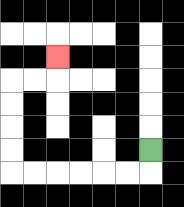{'start': '[6, 6]', 'end': '[2, 2]', 'path_directions': 'D,L,L,L,L,L,L,U,U,U,U,R,R,U', 'path_coordinates': '[[6, 6], [6, 7], [5, 7], [4, 7], [3, 7], [2, 7], [1, 7], [0, 7], [0, 6], [0, 5], [0, 4], [0, 3], [1, 3], [2, 3], [2, 2]]'}